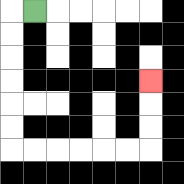{'start': '[1, 0]', 'end': '[6, 3]', 'path_directions': 'L,D,D,D,D,D,D,R,R,R,R,R,R,U,U,U', 'path_coordinates': '[[1, 0], [0, 0], [0, 1], [0, 2], [0, 3], [0, 4], [0, 5], [0, 6], [1, 6], [2, 6], [3, 6], [4, 6], [5, 6], [6, 6], [6, 5], [6, 4], [6, 3]]'}